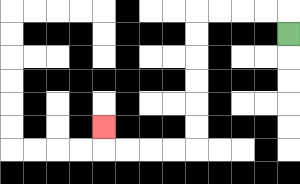{'start': '[12, 1]', 'end': '[4, 5]', 'path_directions': 'U,L,L,L,L,D,D,D,D,D,D,L,L,L,L,U', 'path_coordinates': '[[12, 1], [12, 0], [11, 0], [10, 0], [9, 0], [8, 0], [8, 1], [8, 2], [8, 3], [8, 4], [8, 5], [8, 6], [7, 6], [6, 6], [5, 6], [4, 6], [4, 5]]'}